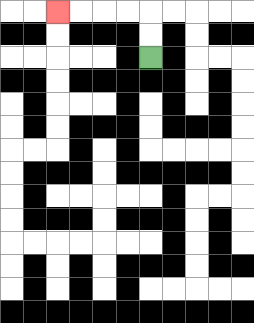{'start': '[6, 2]', 'end': '[2, 0]', 'path_directions': 'U,U,L,L,L,L', 'path_coordinates': '[[6, 2], [6, 1], [6, 0], [5, 0], [4, 0], [3, 0], [2, 0]]'}